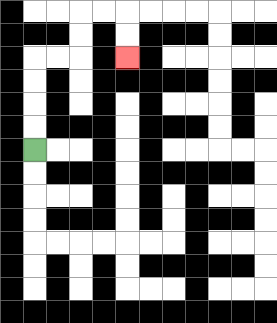{'start': '[1, 6]', 'end': '[5, 2]', 'path_directions': 'U,U,U,U,R,R,U,U,R,R,D,D', 'path_coordinates': '[[1, 6], [1, 5], [1, 4], [1, 3], [1, 2], [2, 2], [3, 2], [3, 1], [3, 0], [4, 0], [5, 0], [5, 1], [5, 2]]'}